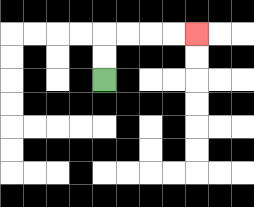{'start': '[4, 3]', 'end': '[8, 1]', 'path_directions': 'U,U,R,R,R,R', 'path_coordinates': '[[4, 3], [4, 2], [4, 1], [5, 1], [6, 1], [7, 1], [8, 1]]'}